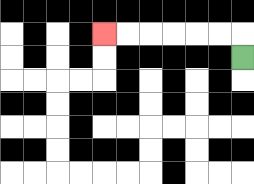{'start': '[10, 2]', 'end': '[4, 1]', 'path_directions': 'U,L,L,L,L,L,L', 'path_coordinates': '[[10, 2], [10, 1], [9, 1], [8, 1], [7, 1], [6, 1], [5, 1], [4, 1]]'}